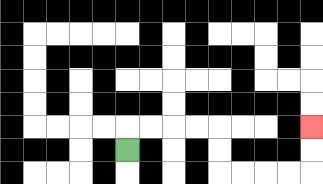{'start': '[5, 6]', 'end': '[13, 5]', 'path_directions': 'U,R,R,R,R,D,D,R,R,R,R,U,U', 'path_coordinates': '[[5, 6], [5, 5], [6, 5], [7, 5], [8, 5], [9, 5], [9, 6], [9, 7], [10, 7], [11, 7], [12, 7], [13, 7], [13, 6], [13, 5]]'}